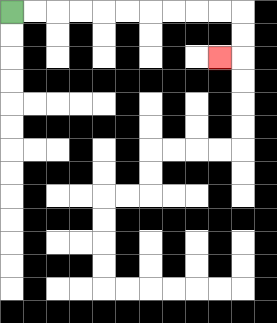{'start': '[0, 0]', 'end': '[9, 2]', 'path_directions': 'R,R,R,R,R,R,R,R,R,R,D,D,L', 'path_coordinates': '[[0, 0], [1, 0], [2, 0], [3, 0], [4, 0], [5, 0], [6, 0], [7, 0], [8, 0], [9, 0], [10, 0], [10, 1], [10, 2], [9, 2]]'}